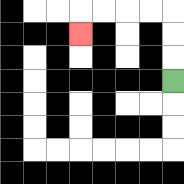{'start': '[7, 3]', 'end': '[3, 1]', 'path_directions': 'U,U,U,L,L,L,L,D', 'path_coordinates': '[[7, 3], [7, 2], [7, 1], [7, 0], [6, 0], [5, 0], [4, 0], [3, 0], [3, 1]]'}